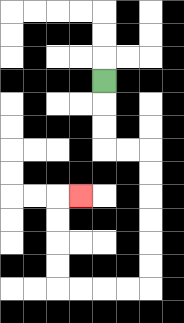{'start': '[4, 3]', 'end': '[3, 8]', 'path_directions': 'D,D,D,R,R,D,D,D,D,D,D,L,L,L,L,U,U,U,U,R', 'path_coordinates': '[[4, 3], [4, 4], [4, 5], [4, 6], [5, 6], [6, 6], [6, 7], [6, 8], [6, 9], [6, 10], [6, 11], [6, 12], [5, 12], [4, 12], [3, 12], [2, 12], [2, 11], [2, 10], [2, 9], [2, 8], [3, 8]]'}